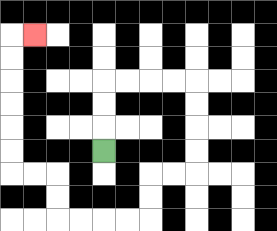{'start': '[4, 6]', 'end': '[1, 1]', 'path_directions': 'U,U,U,R,R,R,R,D,D,D,D,L,L,D,D,L,L,L,L,U,U,L,L,U,U,U,U,U,U,R', 'path_coordinates': '[[4, 6], [4, 5], [4, 4], [4, 3], [5, 3], [6, 3], [7, 3], [8, 3], [8, 4], [8, 5], [8, 6], [8, 7], [7, 7], [6, 7], [6, 8], [6, 9], [5, 9], [4, 9], [3, 9], [2, 9], [2, 8], [2, 7], [1, 7], [0, 7], [0, 6], [0, 5], [0, 4], [0, 3], [0, 2], [0, 1], [1, 1]]'}